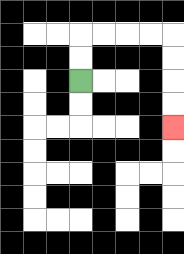{'start': '[3, 3]', 'end': '[7, 5]', 'path_directions': 'U,U,R,R,R,R,D,D,D,D', 'path_coordinates': '[[3, 3], [3, 2], [3, 1], [4, 1], [5, 1], [6, 1], [7, 1], [7, 2], [7, 3], [7, 4], [7, 5]]'}